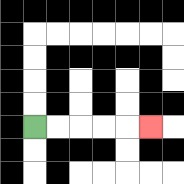{'start': '[1, 5]', 'end': '[6, 5]', 'path_directions': 'R,R,R,R,R', 'path_coordinates': '[[1, 5], [2, 5], [3, 5], [4, 5], [5, 5], [6, 5]]'}